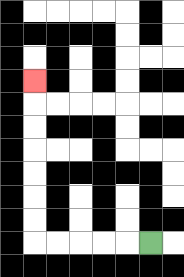{'start': '[6, 10]', 'end': '[1, 3]', 'path_directions': 'L,L,L,L,L,U,U,U,U,U,U,U', 'path_coordinates': '[[6, 10], [5, 10], [4, 10], [3, 10], [2, 10], [1, 10], [1, 9], [1, 8], [1, 7], [1, 6], [1, 5], [1, 4], [1, 3]]'}